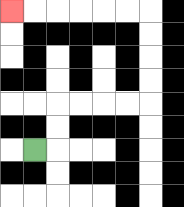{'start': '[1, 6]', 'end': '[0, 0]', 'path_directions': 'R,U,U,R,R,R,R,U,U,U,U,L,L,L,L,L,L', 'path_coordinates': '[[1, 6], [2, 6], [2, 5], [2, 4], [3, 4], [4, 4], [5, 4], [6, 4], [6, 3], [6, 2], [6, 1], [6, 0], [5, 0], [4, 0], [3, 0], [2, 0], [1, 0], [0, 0]]'}